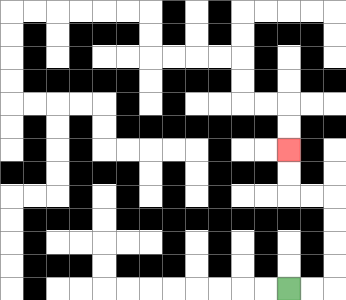{'start': '[12, 12]', 'end': '[12, 6]', 'path_directions': 'R,R,U,U,U,U,L,L,U,U', 'path_coordinates': '[[12, 12], [13, 12], [14, 12], [14, 11], [14, 10], [14, 9], [14, 8], [13, 8], [12, 8], [12, 7], [12, 6]]'}